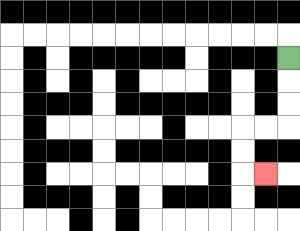{'start': '[12, 2]', 'end': '[11, 7]', 'path_directions': 'D,D,D,L,L,D,D,R', 'path_coordinates': '[[12, 2], [12, 3], [12, 4], [12, 5], [11, 5], [10, 5], [10, 6], [10, 7], [11, 7]]'}